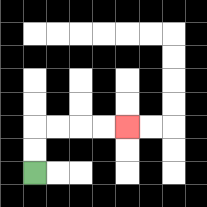{'start': '[1, 7]', 'end': '[5, 5]', 'path_directions': 'U,U,R,R,R,R', 'path_coordinates': '[[1, 7], [1, 6], [1, 5], [2, 5], [3, 5], [4, 5], [5, 5]]'}